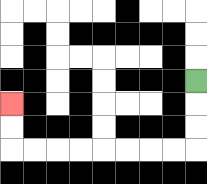{'start': '[8, 3]', 'end': '[0, 4]', 'path_directions': 'D,D,D,L,L,L,L,L,L,L,L,U,U', 'path_coordinates': '[[8, 3], [8, 4], [8, 5], [8, 6], [7, 6], [6, 6], [5, 6], [4, 6], [3, 6], [2, 6], [1, 6], [0, 6], [0, 5], [0, 4]]'}